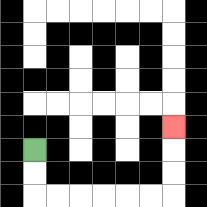{'start': '[1, 6]', 'end': '[7, 5]', 'path_directions': 'D,D,R,R,R,R,R,R,U,U,U', 'path_coordinates': '[[1, 6], [1, 7], [1, 8], [2, 8], [3, 8], [4, 8], [5, 8], [6, 8], [7, 8], [7, 7], [7, 6], [7, 5]]'}